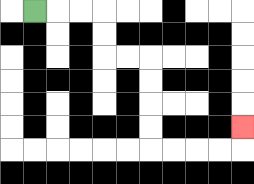{'start': '[1, 0]', 'end': '[10, 5]', 'path_directions': 'R,R,R,D,D,R,R,D,D,D,D,R,R,R,R,U', 'path_coordinates': '[[1, 0], [2, 0], [3, 0], [4, 0], [4, 1], [4, 2], [5, 2], [6, 2], [6, 3], [6, 4], [6, 5], [6, 6], [7, 6], [8, 6], [9, 6], [10, 6], [10, 5]]'}